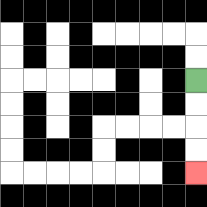{'start': '[8, 3]', 'end': '[8, 7]', 'path_directions': 'D,D,D,D', 'path_coordinates': '[[8, 3], [8, 4], [8, 5], [8, 6], [8, 7]]'}